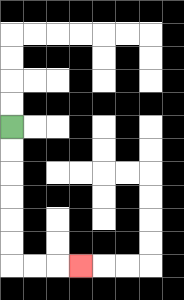{'start': '[0, 5]', 'end': '[3, 11]', 'path_directions': 'D,D,D,D,D,D,R,R,R', 'path_coordinates': '[[0, 5], [0, 6], [0, 7], [0, 8], [0, 9], [0, 10], [0, 11], [1, 11], [2, 11], [3, 11]]'}